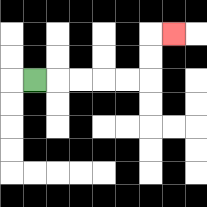{'start': '[1, 3]', 'end': '[7, 1]', 'path_directions': 'R,R,R,R,R,U,U,R', 'path_coordinates': '[[1, 3], [2, 3], [3, 3], [4, 3], [5, 3], [6, 3], [6, 2], [6, 1], [7, 1]]'}